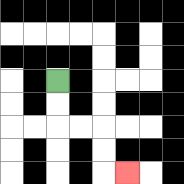{'start': '[2, 3]', 'end': '[5, 7]', 'path_directions': 'D,D,R,R,D,D,R', 'path_coordinates': '[[2, 3], [2, 4], [2, 5], [3, 5], [4, 5], [4, 6], [4, 7], [5, 7]]'}